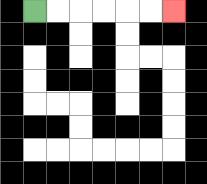{'start': '[1, 0]', 'end': '[7, 0]', 'path_directions': 'R,R,R,R,R,R', 'path_coordinates': '[[1, 0], [2, 0], [3, 0], [4, 0], [5, 0], [6, 0], [7, 0]]'}